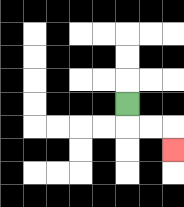{'start': '[5, 4]', 'end': '[7, 6]', 'path_directions': 'D,R,R,D', 'path_coordinates': '[[5, 4], [5, 5], [6, 5], [7, 5], [7, 6]]'}